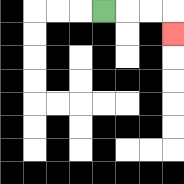{'start': '[4, 0]', 'end': '[7, 1]', 'path_directions': 'R,R,R,D', 'path_coordinates': '[[4, 0], [5, 0], [6, 0], [7, 0], [7, 1]]'}